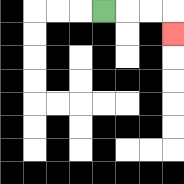{'start': '[4, 0]', 'end': '[7, 1]', 'path_directions': 'R,R,R,D', 'path_coordinates': '[[4, 0], [5, 0], [6, 0], [7, 0], [7, 1]]'}